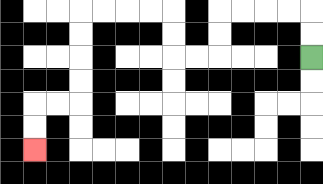{'start': '[13, 2]', 'end': '[1, 6]', 'path_directions': 'U,U,L,L,L,L,D,D,L,L,U,U,L,L,L,L,D,D,D,D,L,L,D,D', 'path_coordinates': '[[13, 2], [13, 1], [13, 0], [12, 0], [11, 0], [10, 0], [9, 0], [9, 1], [9, 2], [8, 2], [7, 2], [7, 1], [7, 0], [6, 0], [5, 0], [4, 0], [3, 0], [3, 1], [3, 2], [3, 3], [3, 4], [2, 4], [1, 4], [1, 5], [1, 6]]'}